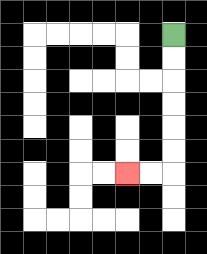{'start': '[7, 1]', 'end': '[5, 7]', 'path_directions': 'D,D,D,D,D,D,L,L', 'path_coordinates': '[[7, 1], [7, 2], [7, 3], [7, 4], [7, 5], [7, 6], [7, 7], [6, 7], [5, 7]]'}